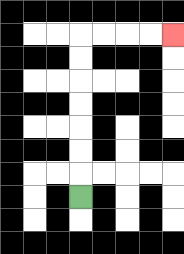{'start': '[3, 8]', 'end': '[7, 1]', 'path_directions': 'U,U,U,U,U,U,U,R,R,R,R', 'path_coordinates': '[[3, 8], [3, 7], [3, 6], [3, 5], [3, 4], [3, 3], [3, 2], [3, 1], [4, 1], [5, 1], [6, 1], [7, 1]]'}